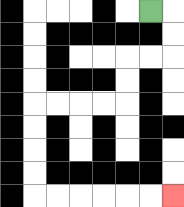{'start': '[6, 0]', 'end': '[7, 8]', 'path_directions': 'R,D,D,L,L,D,D,L,L,L,L,D,D,D,D,R,R,R,R,R,R', 'path_coordinates': '[[6, 0], [7, 0], [7, 1], [7, 2], [6, 2], [5, 2], [5, 3], [5, 4], [4, 4], [3, 4], [2, 4], [1, 4], [1, 5], [1, 6], [1, 7], [1, 8], [2, 8], [3, 8], [4, 8], [5, 8], [6, 8], [7, 8]]'}